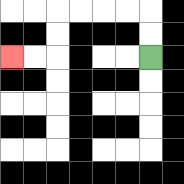{'start': '[6, 2]', 'end': '[0, 2]', 'path_directions': 'U,U,L,L,L,L,D,D,L,L', 'path_coordinates': '[[6, 2], [6, 1], [6, 0], [5, 0], [4, 0], [3, 0], [2, 0], [2, 1], [2, 2], [1, 2], [0, 2]]'}